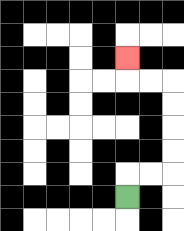{'start': '[5, 8]', 'end': '[5, 2]', 'path_directions': 'U,R,R,U,U,U,U,L,L,U', 'path_coordinates': '[[5, 8], [5, 7], [6, 7], [7, 7], [7, 6], [7, 5], [7, 4], [7, 3], [6, 3], [5, 3], [5, 2]]'}